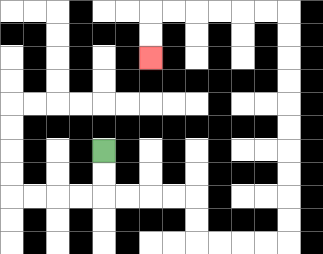{'start': '[4, 6]', 'end': '[6, 2]', 'path_directions': 'D,D,R,R,R,R,D,D,R,R,R,R,U,U,U,U,U,U,U,U,U,U,L,L,L,L,L,L,D,D', 'path_coordinates': '[[4, 6], [4, 7], [4, 8], [5, 8], [6, 8], [7, 8], [8, 8], [8, 9], [8, 10], [9, 10], [10, 10], [11, 10], [12, 10], [12, 9], [12, 8], [12, 7], [12, 6], [12, 5], [12, 4], [12, 3], [12, 2], [12, 1], [12, 0], [11, 0], [10, 0], [9, 0], [8, 0], [7, 0], [6, 0], [6, 1], [6, 2]]'}